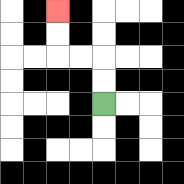{'start': '[4, 4]', 'end': '[2, 0]', 'path_directions': 'U,U,L,L,U,U', 'path_coordinates': '[[4, 4], [4, 3], [4, 2], [3, 2], [2, 2], [2, 1], [2, 0]]'}